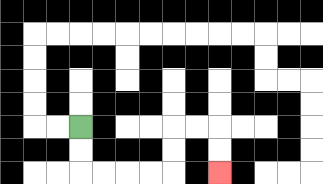{'start': '[3, 5]', 'end': '[9, 7]', 'path_directions': 'D,D,R,R,R,R,U,U,R,R,D,D', 'path_coordinates': '[[3, 5], [3, 6], [3, 7], [4, 7], [5, 7], [6, 7], [7, 7], [7, 6], [7, 5], [8, 5], [9, 5], [9, 6], [9, 7]]'}